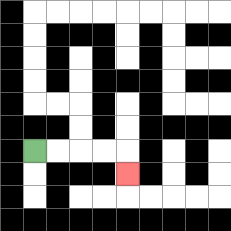{'start': '[1, 6]', 'end': '[5, 7]', 'path_directions': 'R,R,R,R,D', 'path_coordinates': '[[1, 6], [2, 6], [3, 6], [4, 6], [5, 6], [5, 7]]'}